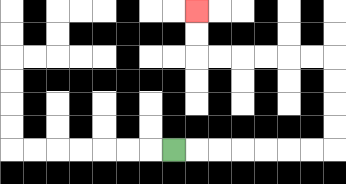{'start': '[7, 6]', 'end': '[8, 0]', 'path_directions': 'R,R,R,R,R,R,R,U,U,U,U,L,L,L,L,L,L,U,U', 'path_coordinates': '[[7, 6], [8, 6], [9, 6], [10, 6], [11, 6], [12, 6], [13, 6], [14, 6], [14, 5], [14, 4], [14, 3], [14, 2], [13, 2], [12, 2], [11, 2], [10, 2], [9, 2], [8, 2], [8, 1], [8, 0]]'}